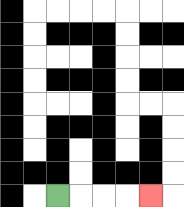{'start': '[2, 8]', 'end': '[6, 8]', 'path_directions': 'R,R,R,R', 'path_coordinates': '[[2, 8], [3, 8], [4, 8], [5, 8], [6, 8]]'}